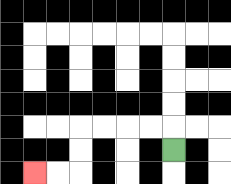{'start': '[7, 6]', 'end': '[1, 7]', 'path_directions': 'U,L,L,L,L,D,D,L,L', 'path_coordinates': '[[7, 6], [7, 5], [6, 5], [5, 5], [4, 5], [3, 5], [3, 6], [3, 7], [2, 7], [1, 7]]'}